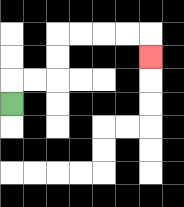{'start': '[0, 4]', 'end': '[6, 2]', 'path_directions': 'U,R,R,U,U,R,R,R,R,D', 'path_coordinates': '[[0, 4], [0, 3], [1, 3], [2, 3], [2, 2], [2, 1], [3, 1], [4, 1], [5, 1], [6, 1], [6, 2]]'}